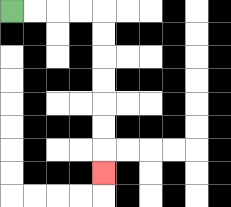{'start': '[0, 0]', 'end': '[4, 7]', 'path_directions': 'R,R,R,R,D,D,D,D,D,D,D', 'path_coordinates': '[[0, 0], [1, 0], [2, 0], [3, 0], [4, 0], [4, 1], [4, 2], [4, 3], [4, 4], [4, 5], [4, 6], [4, 7]]'}